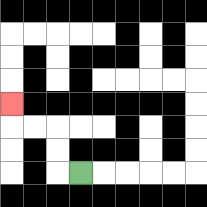{'start': '[3, 7]', 'end': '[0, 4]', 'path_directions': 'L,U,U,L,L,U', 'path_coordinates': '[[3, 7], [2, 7], [2, 6], [2, 5], [1, 5], [0, 5], [0, 4]]'}